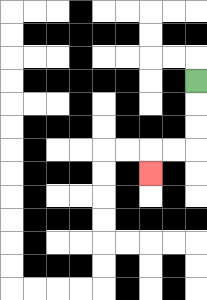{'start': '[8, 3]', 'end': '[6, 7]', 'path_directions': 'D,D,D,L,L,D', 'path_coordinates': '[[8, 3], [8, 4], [8, 5], [8, 6], [7, 6], [6, 6], [6, 7]]'}